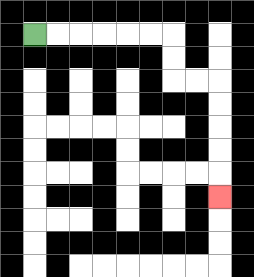{'start': '[1, 1]', 'end': '[9, 8]', 'path_directions': 'R,R,R,R,R,R,D,D,R,R,D,D,D,D,D', 'path_coordinates': '[[1, 1], [2, 1], [3, 1], [4, 1], [5, 1], [6, 1], [7, 1], [7, 2], [7, 3], [8, 3], [9, 3], [9, 4], [9, 5], [9, 6], [9, 7], [9, 8]]'}